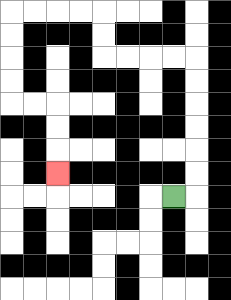{'start': '[7, 8]', 'end': '[2, 7]', 'path_directions': 'R,U,U,U,U,U,U,L,L,L,L,U,U,L,L,L,L,D,D,D,D,R,R,D,D,D', 'path_coordinates': '[[7, 8], [8, 8], [8, 7], [8, 6], [8, 5], [8, 4], [8, 3], [8, 2], [7, 2], [6, 2], [5, 2], [4, 2], [4, 1], [4, 0], [3, 0], [2, 0], [1, 0], [0, 0], [0, 1], [0, 2], [0, 3], [0, 4], [1, 4], [2, 4], [2, 5], [2, 6], [2, 7]]'}